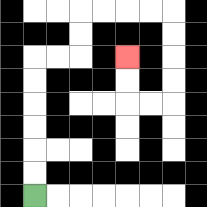{'start': '[1, 8]', 'end': '[5, 2]', 'path_directions': 'U,U,U,U,U,U,R,R,U,U,R,R,R,R,D,D,D,D,L,L,U,U', 'path_coordinates': '[[1, 8], [1, 7], [1, 6], [1, 5], [1, 4], [1, 3], [1, 2], [2, 2], [3, 2], [3, 1], [3, 0], [4, 0], [5, 0], [6, 0], [7, 0], [7, 1], [7, 2], [7, 3], [7, 4], [6, 4], [5, 4], [5, 3], [5, 2]]'}